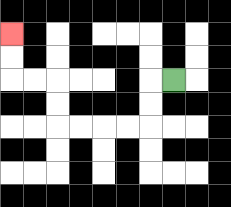{'start': '[7, 3]', 'end': '[0, 1]', 'path_directions': 'L,D,D,L,L,L,L,U,U,L,L,U,U', 'path_coordinates': '[[7, 3], [6, 3], [6, 4], [6, 5], [5, 5], [4, 5], [3, 5], [2, 5], [2, 4], [2, 3], [1, 3], [0, 3], [0, 2], [0, 1]]'}